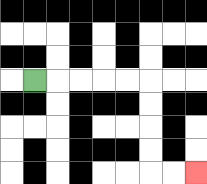{'start': '[1, 3]', 'end': '[8, 7]', 'path_directions': 'R,R,R,R,R,D,D,D,D,R,R', 'path_coordinates': '[[1, 3], [2, 3], [3, 3], [4, 3], [5, 3], [6, 3], [6, 4], [6, 5], [6, 6], [6, 7], [7, 7], [8, 7]]'}